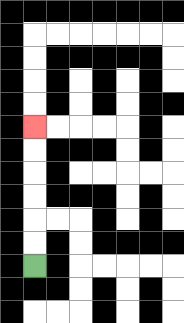{'start': '[1, 11]', 'end': '[1, 5]', 'path_directions': 'U,U,U,U,U,U', 'path_coordinates': '[[1, 11], [1, 10], [1, 9], [1, 8], [1, 7], [1, 6], [1, 5]]'}